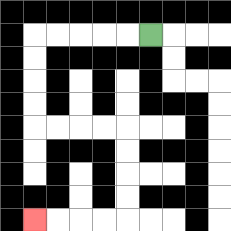{'start': '[6, 1]', 'end': '[1, 9]', 'path_directions': 'L,L,L,L,L,D,D,D,D,R,R,R,R,D,D,D,D,L,L,L,L', 'path_coordinates': '[[6, 1], [5, 1], [4, 1], [3, 1], [2, 1], [1, 1], [1, 2], [1, 3], [1, 4], [1, 5], [2, 5], [3, 5], [4, 5], [5, 5], [5, 6], [5, 7], [5, 8], [5, 9], [4, 9], [3, 9], [2, 9], [1, 9]]'}